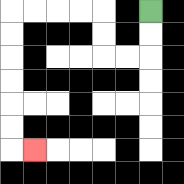{'start': '[6, 0]', 'end': '[1, 6]', 'path_directions': 'D,D,L,L,U,U,L,L,L,L,D,D,D,D,D,D,R', 'path_coordinates': '[[6, 0], [6, 1], [6, 2], [5, 2], [4, 2], [4, 1], [4, 0], [3, 0], [2, 0], [1, 0], [0, 0], [0, 1], [0, 2], [0, 3], [0, 4], [0, 5], [0, 6], [1, 6]]'}